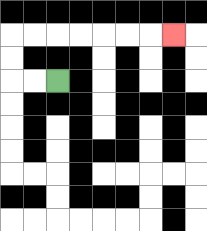{'start': '[2, 3]', 'end': '[7, 1]', 'path_directions': 'L,L,U,U,R,R,R,R,R,R,R', 'path_coordinates': '[[2, 3], [1, 3], [0, 3], [0, 2], [0, 1], [1, 1], [2, 1], [3, 1], [4, 1], [5, 1], [6, 1], [7, 1]]'}